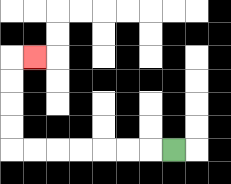{'start': '[7, 6]', 'end': '[1, 2]', 'path_directions': 'L,L,L,L,L,L,L,U,U,U,U,R', 'path_coordinates': '[[7, 6], [6, 6], [5, 6], [4, 6], [3, 6], [2, 6], [1, 6], [0, 6], [0, 5], [0, 4], [0, 3], [0, 2], [1, 2]]'}